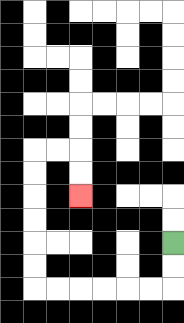{'start': '[7, 10]', 'end': '[3, 8]', 'path_directions': 'D,D,L,L,L,L,L,L,U,U,U,U,U,U,R,R,D,D', 'path_coordinates': '[[7, 10], [7, 11], [7, 12], [6, 12], [5, 12], [4, 12], [3, 12], [2, 12], [1, 12], [1, 11], [1, 10], [1, 9], [1, 8], [1, 7], [1, 6], [2, 6], [3, 6], [3, 7], [3, 8]]'}